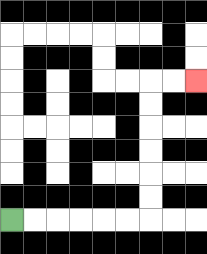{'start': '[0, 9]', 'end': '[8, 3]', 'path_directions': 'R,R,R,R,R,R,U,U,U,U,U,U,R,R', 'path_coordinates': '[[0, 9], [1, 9], [2, 9], [3, 9], [4, 9], [5, 9], [6, 9], [6, 8], [6, 7], [6, 6], [6, 5], [6, 4], [6, 3], [7, 3], [8, 3]]'}